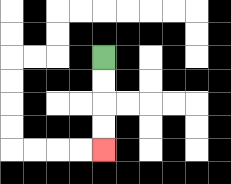{'start': '[4, 2]', 'end': '[4, 6]', 'path_directions': 'D,D,D,D', 'path_coordinates': '[[4, 2], [4, 3], [4, 4], [4, 5], [4, 6]]'}